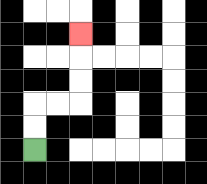{'start': '[1, 6]', 'end': '[3, 1]', 'path_directions': 'U,U,R,R,U,U,U', 'path_coordinates': '[[1, 6], [1, 5], [1, 4], [2, 4], [3, 4], [3, 3], [3, 2], [3, 1]]'}